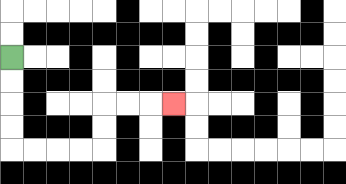{'start': '[0, 2]', 'end': '[7, 4]', 'path_directions': 'D,D,D,D,R,R,R,R,U,U,R,R,R', 'path_coordinates': '[[0, 2], [0, 3], [0, 4], [0, 5], [0, 6], [1, 6], [2, 6], [3, 6], [4, 6], [4, 5], [4, 4], [5, 4], [6, 4], [7, 4]]'}